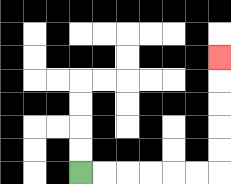{'start': '[3, 7]', 'end': '[9, 2]', 'path_directions': 'R,R,R,R,R,R,U,U,U,U,U', 'path_coordinates': '[[3, 7], [4, 7], [5, 7], [6, 7], [7, 7], [8, 7], [9, 7], [9, 6], [9, 5], [9, 4], [9, 3], [9, 2]]'}